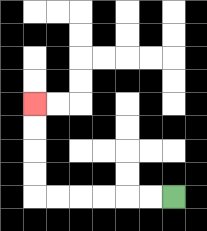{'start': '[7, 8]', 'end': '[1, 4]', 'path_directions': 'L,L,L,L,L,L,U,U,U,U', 'path_coordinates': '[[7, 8], [6, 8], [5, 8], [4, 8], [3, 8], [2, 8], [1, 8], [1, 7], [1, 6], [1, 5], [1, 4]]'}